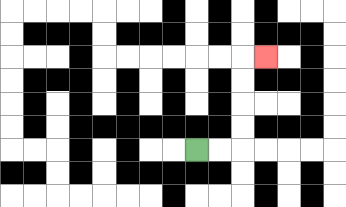{'start': '[8, 6]', 'end': '[11, 2]', 'path_directions': 'R,R,U,U,U,U,R', 'path_coordinates': '[[8, 6], [9, 6], [10, 6], [10, 5], [10, 4], [10, 3], [10, 2], [11, 2]]'}